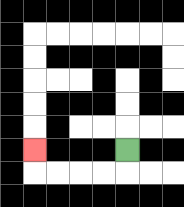{'start': '[5, 6]', 'end': '[1, 6]', 'path_directions': 'D,L,L,L,L,U', 'path_coordinates': '[[5, 6], [5, 7], [4, 7], [3, 7], [2, 7], [1, 7], [1, 6]]'}